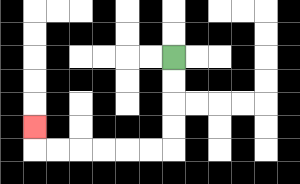{'start': '[7, 2]', 'end': '[1, 5]', 'path_directions': 'D,D,D,D,L,L,L,L,L,L,U', 'path_coordinates': '[[7, 2], [7, 3], [7, 4], [7, 5], [7, 6], [6, 6], [5, 6], [4, 6], [3, 6], [2, 6], [1, 6], [1, 5]]'}